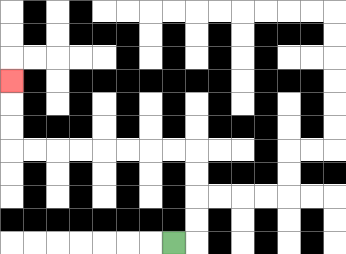{'start': '[7, 10]', 'end': '[0, 3]', 'path_directions': 'R,U,U,U,U,L,L,L,L,L,L,L,L,U,U,U', 'path_coordinates': '[[7, 10], [8, 10], [8, 9], [8, 8], [8, 7], [8, 6], [7, 6], [6, 6], [5, 6], [4, 6], [3, 6], [2, 6], [1, 6], [0, 6], [0, 5], [0, 4], [0, 3]]'}